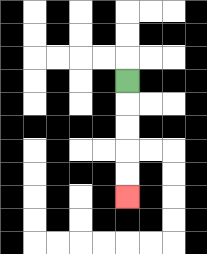{'start': '[5, 3]', 'end': '[5, 8]', 'path_directions': 'D,D,D,D,D', 'path_coordinates': '[[5, 3], [5, 4], [5, 5], [5, 6], [5, 7], [5, 8]]'}